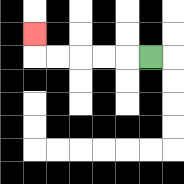{'start': '[6, 2]', 'end': '[1, 1]', 'path_directions': 'L,L,L,L,L,U', 'path_coordinates': '[[6, 2], [5, 2], [4, 2], [3, 2], [2, 2], [1, 2], [1, 1]]'}